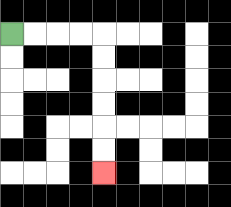{'start': '[0, 1]', 'end': '[4, 7]', 'path_directions': 'R,R,R,R,D,D,D,D,D,D', 'path_coordinates': '[[0, 1], [1, 1], [2, 1], [3, 1], [4, 1], [4, 2], [4, 3], [4, 4], [4, 5], [4, 6], [4, 7]]'}